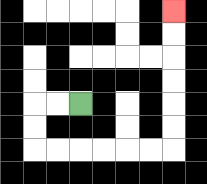{'start': '[3, 4]', 'end': '[7, 0]', 'path_directions': 'L,L,D,D,R,R,R,R,R,R,U,U,U,U,U,U', 'path_coordinates': '[[3, 4], [2, 4], [1, 4], [1, 5], [1, 6], [2, 6], [3, 6], [4, 6], [5, 6], [6, 6], [7, 6], [7, 5], [7, 4], [7, 3], [7, 2], [7, 1], [7, 0]]'}